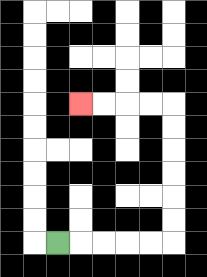{'start': '[2, 10]', 'end': '[3, 4]', 'path_directions': 'R,R,R,R,R,U,U,U,U,U,U,L,L,L,L', 'path_coordinates': '[[2, 10], [3, 10], [4, 10], [5, 10], [6, 10], [7, 10], [7, 9], [7, 8], [7, 7], [7, 6], [7, 5], [7, 4], [6, 4], [5, 4], [4, 4], [3, 4]]'}